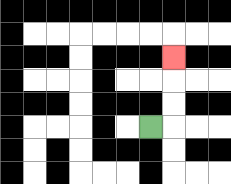{'start': '[6, 5]', 'end': '[7, 2]', 'path_directions': 'R,U,U,U', 'path_coordinates': '[[6, 5], [7, 5], [7, 4], [7, 3], [7, 2]]'}